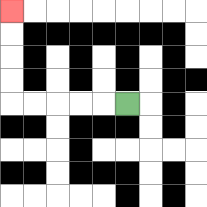{'start': '[5, 4]', 'end': '[0, 0]', 'path_directions': 'L,L,L,L,L,U,U,U,U', 'path_coordinates': '[[5, 4], [4, 4], [3, 4], [2, 4], [1, 4], [0, 4], [0, 3], [0, 2], [0, 1], [0, 0]]'}